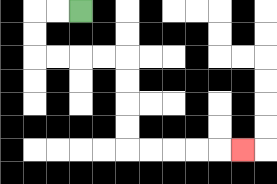{'start': '[3, 0]', 'end': '[10, 6]', 'path_directions': 'L,L,D,D,R,R,R,R,D,D,D,D,R,R,R,R,R', 'path_coordinates': '[[3, 0], [2, 0], [1, 0], [1, 1], [1, 2], [2, 2], [3, 2], [4, 2], [5, 2], [5, 3], [5, 4], [5, 5], [5, 6], [6, 6], [7, 6], [8, 6], [9, 6], [10, 6]]'}